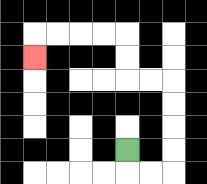{'start': '[5, 6]', 'end': '[1, 2]', 'path_directions': 'D,R,R,U,U,U,U,L,L,U,U,L,L,L,L,D', 'path_coordinates': '[[5, 6], [5, 7], [6, 7], [7, 7], [7, 6], [7, 5], [7, 4], [7, 3], [6, 3], [5, 3], [5, 2], [5, 1], [4, 1], [3, 1], [2, 1], [1, 1], [1, 2]]'}